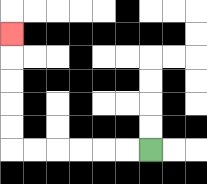{'start': '[6, 6]', 'end': '[0, 1]', 'path_directions': 'L,L,L,L,L,L,U,U,U,U,U', 'path_coordinates': '[[6, 6], [5, 6], [4, 6], [3, 6], [2, 6], [1, 6], [0, 6], [0, 5], [0, 4], [0, 3], [0, 2], [0, 1]]'}